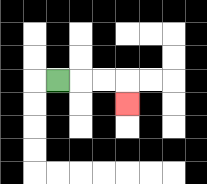{'start': '[2, 3]', 'end': '[5, 4]', 'path_directions': 'R,R,R,D', 'path_coordinates': '[[2, 3], [3, 3], [4, 3], [5, 3], [5, 4]]'}